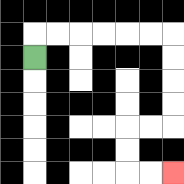{'start': '[1, 2]', 'end': '[7, 7]', 'path_directions': 'U,R,R,R,R,R,R,D,D,D,D,L,L,D,D,R,R', 'path_coordinates': '[[1, 2], [1, 1], [2, 1], [3, 1], [4, 1], [5, 1], [6, 1], [7, 1], [7, 2], [7, 3], [7, 4], [7, 5], [6, 5], [5, 5], [5, 6], [5, 7], [6, 7], [7, 7]]'}